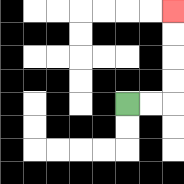{'start': '[5, 4]', 'end': '[7, 0]', 'path_directions': 'R,R,U,U,U,U', 'path_coordinates': '[[5, 4], [6, 4], [7, 4], [7, 3], [7, 2], [7, 1], [7, 0]]'}